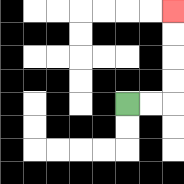{'start': '[5, 4]', 'end': '[7, 0]', 'path_directions': 'R,R,U,U,U,U', 'path_coordinates': '[[5, 4], [6, 4], [7, 4], [7, 3], [7, 2], [7, 1], [7, 0]]'}